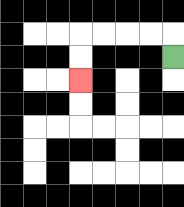{'start': '[7, 2]', 'end': '[3, 3]', 'path_directions': 'U,L,L,L,L,D,D', 'path_coordinates': '[[7, 2], [7, 1], [6, 1], [5, 1], [4, 1], [3, 1], [3, 2], [3, 3]]'}